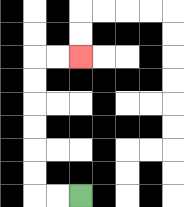{'start': '[3, 8]', 'end': '[3, 2]', 'path_directions': 'L,L,U,U,U,U,U,U,R,R', 'path_coordinates': '[[3, 8], [2, 8], [1, 8], [1, 7], [1, 6], [1, 5], [1, 4], [1, 3], [1, 2], [2, 2], [3, 2]]'}